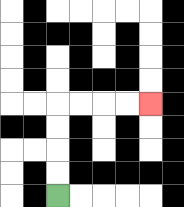{'start': '[2, 8]', 'end': '[6, 4]', 'path_directions': 'U,U,U,U,R,R,R,R', 'path_coordinates': '[[2, 8], [2, 7], [2, 6], [2, 5], [2, 4], [3, 4], [4, 4], [5, 4], [6, 4]]'}